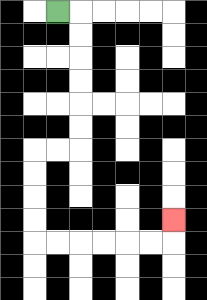{'start': '[2, 0]', 'end': '[7, 9]', 'path_directions': 'R,D,D,D,D,D,D,L,L,D,D,D,D,R,R,R,R,R,R,U', 'path_coordinates': '[[2, 0], [3, 0], [3, 1], [3, 2], [3, 3], [3, 4], [3, 5], [3, 6], [2, 6], [1, 6], [1, 7], [1, 8], [1, 9], [1, 10], [2, 10], [3, 10], [4, 10], [5, 10], [6, 10], [7, 10], [7, 9]]'}